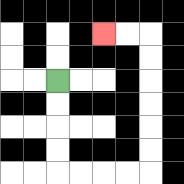{'start': '[2, 3]', 'end': '[4, 1]', 'path_directions': 'D,D,D,D,R,R,R,R,U,U,U,U,U,U,L,L', 'path_coordinates': '[[2, 3], [2, 4], [2, 5], [2, 6], [2, 7], [3, 7], [4, 7], [5, 7], [6, 7], [6, 6], [6, 5], [6, 4], [6, 3], [6, 2], [6, 1], [5, 1], [4, 1]]'}